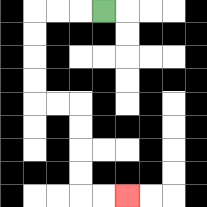{'start': '[4, 0]', 'end': '[5, 8]', 'path_directions': 'L,L,L,D,D,D,D,R,R,D,D,D,D,R,R', 'path_coordinates': '[[4, 0], [3, 0], [2, 0], [1, 0], [1, 1], [1, 2], [1, 3], [1, 4], [2, 4], [3, 4], [3, 5], [3, 6], [3, 7], [3, 8], [4, 8], [5, 8]]'}